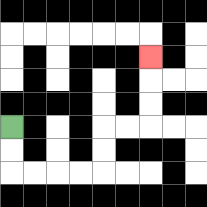{'start': '[0, 5]', 'end': '[6, 2]', 'path_directions': 'D,D,R,R,R,R,U,U,R,R,U,U,U', 'path_coordinates': '[[0, 5], [0, 6], [0, 7], [1, 7], [2, 7], [3, 7], [4, 7], [4, 6], [4, 5], [5, 5], [6, 5], [6, 4], [6, 3], [6, 2]]'}